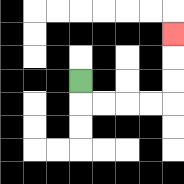{'start': '[3, 3]', 'end': '[7, 1]', 'path_directions': 'D,R,R,R,R,U,U,U', 'path_coordinates': '[[3, 3], [3, 4], [4, 4], [5, 4], [6, 4], [7, 4], [7, 3], [7, 2], [7, 1]]'}